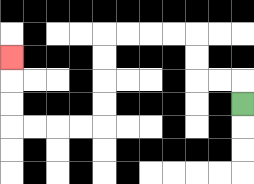{'start': '[10, 4]', 'end': '[0, 2]', 'path_directions': 'U,L,L,U,U,L,L,L,L,D,D,D,D,L,L,L,L,U,U,U', 'path_coordinates': '[[10, 4], [10, 3], [9, 3], [8, 3], [8, 2], [8, 1], [7, 1], [6, 1], [5, 1], [4, 1], [4, 2], [4, 3], [4, 4], [4, 5], [3, 5], [2, 5], [1, 5], [0, 5], [0, 4], [0, 3], [0, 2]]'}